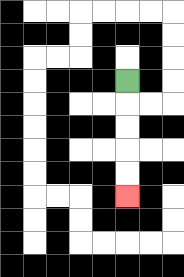{'start': '[5, 3]', 'end': '[5, 8]', 'path_directions': 'D,D,D,D,D', 'path_coordinates': '[[5, 3], [5, 4], [5, 5], [5, 6], [5, 7], [5, 8]]'}